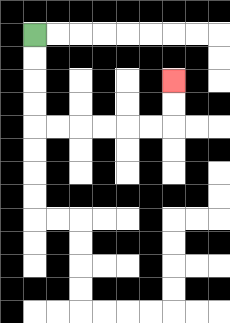{'start': '[1, 1]', 'end': '[7, 3]', 'path_directions': 'D,D,D,D,R,R,R,R,R,R,U,U', 'path_coordinates': '[[1, 1], [1, 2], [1, 3], [1, 4], [1, 5], [2, 5], [3, 5], [4, 5], [5, 5], [6, 5], [7, 5], [7, 4], [7, 3]]'}